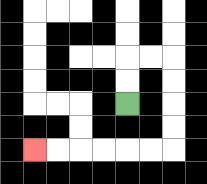{'start': '[5, 4]', 'end': '[1, 6]', 'path_directions': 'U,U,R,R,D,D,D,D,L,L,L,L,L,L', 'path_coordinates': '[[5, 4], [5, 3], [5, 2], [6, 2], [7, 2], [7, 3], [7, 4], [7, 5], [7, 6], [6, 6], [5, 6], [4, 6], [3, 6], [2, 6], [1, 6]]'}